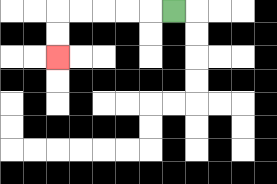{'start': '[7, 0]', 'end': '[2, 2]', 'path_directions': 'L,L,L,L,L,D,D', 'path_coordinates': '[[7, 0], [6, 0], [5, 0], [4, 0], [3, 0], [2, 0], [2, 1], [2, 2]]'}